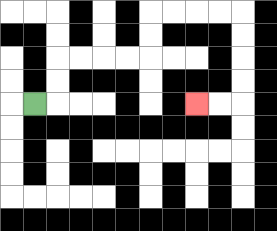{'start': '[1, 4]', 'end': '[8, 4]', 'path_directions': 'R,U,U,R,R,R,R,U,U,R,R,R,R,D,D,D,D,L,L', 'path_coordinates': '[[1, 4], [2, 4], [2, 3], [2, 2], [3, 2], [4, 2], [5, 2], [6, 2], [6, 1], [6, 0], [7, 0], [8, 0], [9, 0], [10, 0], [10, 1], [10, 2], [10, 3], [10, 4], [9, 4], [8, 4]]'}